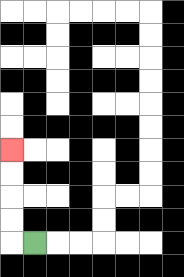{'start': '[1, 10]', 'end': '[0, 6]', 'path_directions': 'L,U,U,U,U', 'path_coordinates': '[[1, 10], [0, 10], [0, 9], [0, 8], [0, 7], [0, 6]]'}